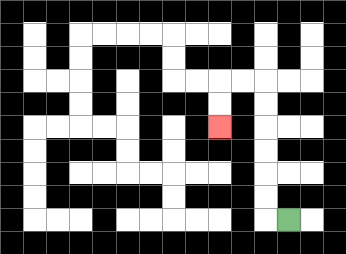{'start': '[12, 9]', 'end': '[9, 5]', 'path_directions': 'L,U,U,U,U,U,U,L,L,D,D', 'path_coordinates': '[[12, 9], [11, 9], [11, 8], [11, 7], [11, 6], [11, 5], [11, 4], [11, 3], [10, 3], [9, 3], [9, 4], [9, 5]]'}